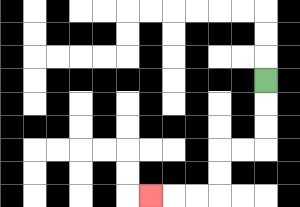{'start': '[11, 3]', 'end': '[6, 8]', 'path_directions': 'D,D,D,L,L,D,D,L,L,L', 'path_coordinates': '[[11, 3], [11, 4], [11, 5], [11, 6], [10, 6], [9, 6], [9, 7], [9, 8], [8, 8], [7, 8], [6, 8]]'}